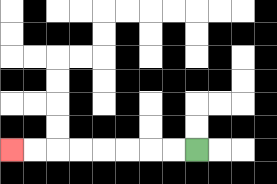{'start': '[8, 6]', 'end': '[0, 6]', 'path_directions': 'L,L,L,L,L,L,L,L', 'path_coordinates': '[[8, 6], [7, 6], [6, 6], [5, 6], [4, 6], [3, 6], [2, 6], [1, 6], [0, 6]]'}